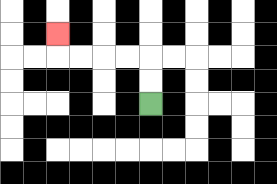{'start': '[6, 4]', 'end': '[2, 1]', 'path_directions': 'U,U,L,L,L,L,U', 'path_coordinates': '[[6, 4], [6, 3], [6, 2], [5, 2], [4, 2], [3, 2], [2, 2], [2, 1]]'}